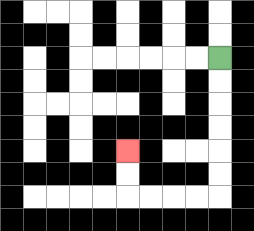{'start': '[9, 2]', 'end': '[5, 6]', 'path_directions': 'D,D,D,D,D,D,L,L,L,L,U,U', 'path_coordinates': '[[9, 2], [9, 3], [9, 4], [9, 5], [9, 6], [9, 7], [9, 8], [8, 8], [7, 8], [6, 8], [5, 8], [5, 7], [5, 6]]'}